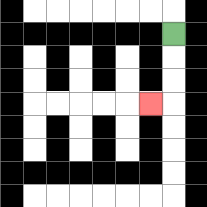{'start': '[7, 1]', 'end': '[6, 4]', 'path_directions': 'D,D,D,L', 'path_coordinates': '[[7, 1], [7, 2], [7, 3], [7, 4], [6, 4]]'}